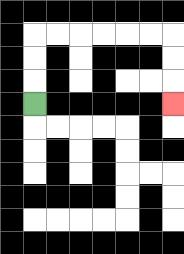{'start': '[1, 4]', 'end': '[7, 4]', 'path_directions': 'U,U,U,R,R,R,R,R,R,D,D,D', 'path_coordinates': '[[1, 4], [1, 3], [1, 2], [1, 1], [2, 1], [3, 1], [4, 1], [5, 1], [6, 1], [7, 1], [7, 2], [7, 3], [7, 4]]'}